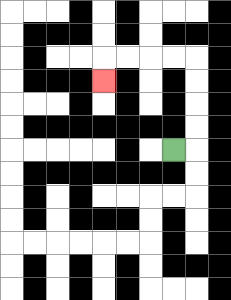{'start': '[7, 6]', 'end': '[4, 3]', 'path_directions': 'R,U,U,U,U,L,L,L,L,D', 'path_coordinates': '[[7, 6], [8, 6], [8, 5], [8, 4], [8, 3], [8, 2], [7, 2], [6, 2], [5, 2], [4, 2], [4, 3]]'}